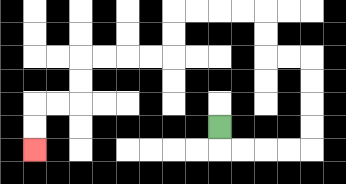{'start': '[9, 5]', 'end': '[1, 6]', 'path_directions': 'D,R,R,R,R,U,U,U,U,L,L,U,U,L,L,L,L,D,D,L,L,L,L,D,D,L,L,D,D', 'path_coordinates': '[[9, 5], [9, 6], [10, 6], [11, 6], [12, 6], [13, 6], [13, 5], [13, 4], [13, 3], [13, 2], [12, 2], [11, 2], [11, 1], [11, 0], [10, 0], [9, 0], [8, 0], [7, 0], [7, 1], [7, 2], [6, 2], [5, 2], [4, 2], [3, 2], [3, 3], [3, 4], [2, 4], [1, 4], [1, 5], [1, 6]]'}